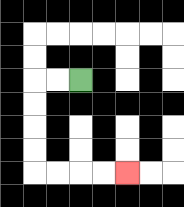{'start': '[3, 3]', 'end': '[5, 7]', 'path_directions': 'L,L,D,D,D,D,R,R,R,R', 'path_coordinates': '[[3, 3], [2, 3], [1, 3], [1, 4], [1, 5], [1, 6], [1, 7], [2, 7], [3, 7], [4, 7], [5, 7]]'}